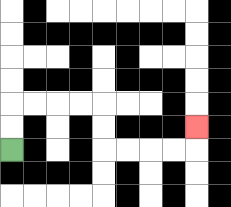{'start': '[0, 6]', 'end': '[8, 5]', 'path_directions': 'U,U,R,R,R,R,D,D,R,R,R,R,U', 'path_coordinates': '[[0, 6], [0, 5], [0, 4], [1, 4], [2, 4], [3, 4], [4, 4], [4, 5], [4, 6], [5, 6], [6, 6], [7, 6], [8, 6], [8, 5]]'}